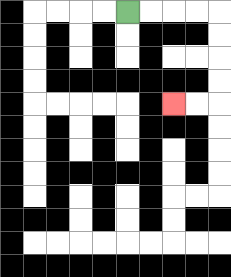{'start': '[5, 0]', 'end': '[7, 4]', 'path_directions': 'R,R,R,R,D,D,D,D,L,L', 'path_coordinates': '[[5, 0], [6, 0], [7, 0], [8, 0], [9, 0], [9, 1], [9, 2], [9, 3], [9, 4], [8, 4], [7, 4]]'}